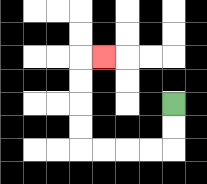{'start': '[7, 4]', 'end': '[4, 2]', 'path_directions': 'D,D,L,L,L,L,U,U,U,U,R', 'path_coordinates': '[[7, 4], [7, 5], [7, 6], [6, 6], [5, 6], [4, 6], [3, 6], [3, 5], [3, 4], [3, 3], [3, 2], [4, 2]]'}